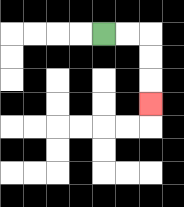{'start': '[4, 1]', 'end': '[6, 4]', 'path_directions': 'R,R,D,D,D', 'path_coordinates': '[[4, 1], [5, 1], [6, 1], [6, 2], [6, 3], [6, 4]]'}